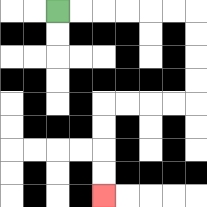{'start': '[2, 0]', 'end': '[4, 8]', 'path_directions': 'R,R,R,R,R,R,D,D,D,D,L,L,L,L,D,D,D,D', 'path_coordinates': '[[2, 0], [3, 0], [4, 0], [5, 0], [6, 0], [7, 0], [8, 0], [8, 1], [8, 2], [8, 3], [8, 4], [7, 4], [6, 4], [5, 4], [4, 4], [4, 5], [4, 6], [4, 7], [4, 8]]'}